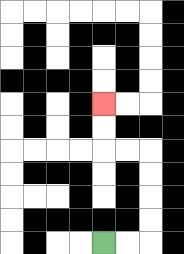{'start': '[4, 10]', 'end': '[4, 4]', 'path_directions': 'R,R,U,U,U,U,L,L,U,U', 'path_coordinates': '[[4, 10], [5, 10], [6, 10], [6, 9], [6, 8], [6, 7], [6, 6], [5, 6], [4, 6], [4, 5], [4, 4]]'}